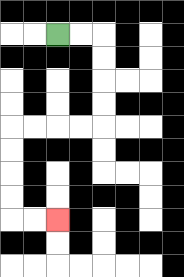{'start': '[2, 1]', 'end': '[2, 9]', 'path_directions': 'R,R,D,D,D,D,L,L,L,L,D,D,D,D,R,R', 'path_coordinates': '[[2, 1], [3, 1], [4, 1], [4, 2], [4, 3], [4, 4], [4, 5], [3, 5], [2, 5], [1, 5], [0, 5], [0, 6], [0, 7], [0, 8], [0, 9], [1, 9], [2, 9]]'}